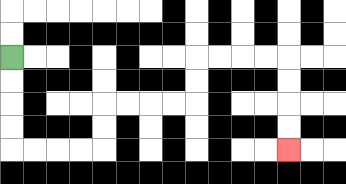{'start': '[0, 2]', 'end': '[12, 6]', 'path_directions': 'D,D,D,D,R,R,R,R,U,U,R,R,R,R,U,U,R,R,R,R,D,D,D,D', 'path_coordinates': '[[0, 2], [0, 3], [0, 4], [0, 5], [0, 6], [1, 6], [2, 6], [3, 6], [4, 6], [4, 5], [4, 4], [5, 4], [6, 4], [7, 4], [8, 4], [8, 3], [8, 2], [9, 2], [10, 2], [11, 2], [12, 2], [12, 3], [12, 4], [12, 5], [12, 6]]'}